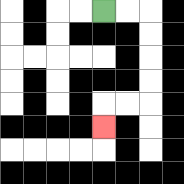{'start': '[4, 0]', 'end': '[4, 5]', 'path_directions': 'R,R,D,D,D,D,L,L,D', 'path_coordinates': '[[4, 0], [5, 0], [6, 0], [6, 1], [6, 2], [6, 3], [6, 4], [5, 4], [4, 4], [4, 5]]'}